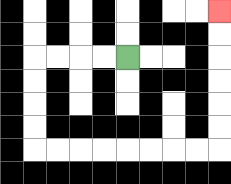{'start': '[5, 2]', 'end': '[9, 0]', 'path_directions': 'L,L,L,L,D,D,D,D,R,R,R,R,R,R,R,R,U,U,U,U,U,U', 'path_coordinates': '[[5, 2], [4, 2], [3, 2], [2, 2], [1, 2], [1, 3], [1, 4], [1, 5], [1, 6], [2, 6], [3, 6], [4, 6], [5, 6], [6, 6], [7, 6], [8, 6], [9, 6], [9, 5], [9, 4], [9, 3], [9, 2], [9, 1], [9, 0]]'}